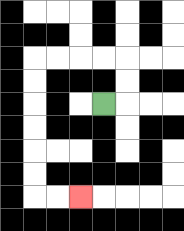{'start': '[4, 4]', 'end': '[3, 8]', 'path_directions': 'R,U,U,L,L,L,L,D,D,D,D,D,D,R,R', 'path_coordinates': '[[4, 4], [5, 4], [5, 3], [5, 2], [4, 2], [3, 2], [2, 2], [1, 2], [1, 3], [1, 4], [1, 5], [1, 6], [1, 7], [1, 8], [2, 8], [3, 8]]'}